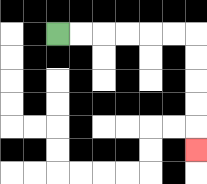{'start': '[2, 1]', 'end': '[8, 6]', 'path_directions': 'R,R,R,R,R,R,D,D,D,D,D', 'path_coordinates': '[[2, 1], [3, 1], [4, 1], [5, 1], [6, 1], [7, 1], [8, 1], [8, 2], [8, 3], [8, 4], [8, 5], [8, 6]]'}